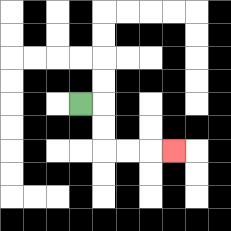{'start': '[3, 4]', 'end': '[7, 6]', 'path_directions': 'R,D,D,R,R,R', 'path_coordinates': '[[3, 4], [4, 4], [4, 5], [4, 6], [5, 6], [6, 6], [7, 6]]'}